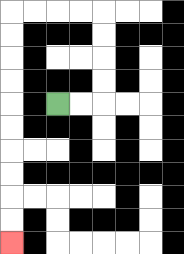{'start': '[2, 4]', 'end': '[0, 10]', 'path_directions': 'R,R,U,U,U,U,L,L,L,L,D,D,D,D,D,D,D,D,D,D', 'path_coordinates': '[[2, 4], [3, 4], [4, 4], [4, 3], [4, 2], [4, 1], [4, 0], [3, 0], [2, 0], [1, 0], [0, 0], [0, 1], [0, 2], [0, 3], [0, 4], [0, 5], [0, 6], [0, 7], [0, 8], [0, 9], [0, 10]]'}